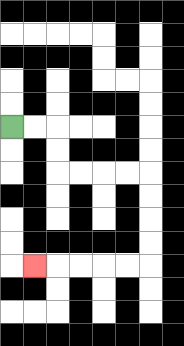{'start': '[0, 5]', 'end': '[1, 11]', 'path_directions': 'R,R,D,D,R,R,R,R,D,D,D,D,L,L,L,L,L', 'path_coordinates': '[[0, 5], [1, 5], [2, 5], [2, 6], [2, 7], [3, 7], [4, 7], [5, 7], [6, 7], [6, 8], [6, 9], [6, 10], [6, 11], [5, 11], [4, 11], [3, 11], [2, 11], [1, 11]]'}